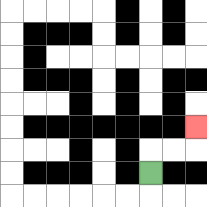{'start': '[6, 7]', 'end': '[8, 5]', 'path_directions': 'U,R,R,U', 'path_coordinates': '[[6, 7], [6, 6], [7, 6], [8, 6], [8, 5]]'}